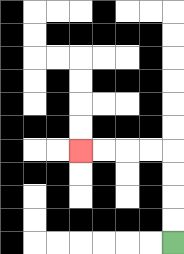{'start': '[7, 10]', 'end': '[3, 6]', 'path_directions': 'U,U,U,U,L,L,L,L', 'path_coordinates': '[[7, 10], [7, 9], [7, 8], [7, 7], [7, 6], [6, 6], [5, 6], [4, 6], [3, 6]]'}